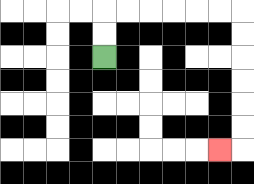{'start': '[4, 2]', 'end': '[9, 6]', 'path_directions': 'U,U,R,R,R,R,R,R,D,D,D,D,D,D,L', 'path_coordinates': '[[4, 2], [4, 1], [4, 0], [5, 0], [6, 0], [7, 0], [8, 0], [9, 0], [10, 0], [10, 1], [10, 2], [10, 3], [10, 4], [10, 5], [10, 6], [9, 6]]'}